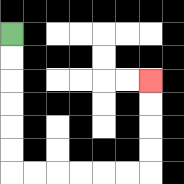{'start': '[0, 1]', 'end': '[6, 3]', 'path_directions': 'D,D,D,D,D,D,R,R,R,R,R,R,U,U,U,U', 'path_coordinates': '[[0, 1], [0, 2], [0, 3], [0, 4], [0, 5], [0, 6], [0, 7], [1, 7], [2, 7], [3, 7], [4, 7], [5, 7], [6, 7], [6, 6], [6, 5], [6, 4], [6, 3]]'}